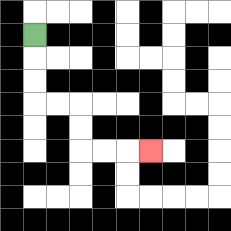{'start': '[1, 1]', 'end': '[6, 6]', 'path_directions': 'D,D,D,R,R,D,D,R,R,R', 'path_coordinates': '[[1, 1], [1, 2], [1, 3], [1, 4], [2, 4], [3, 4], [3, 5], [3, 6], [4, 6], [5, 6], [6, 6]]'}